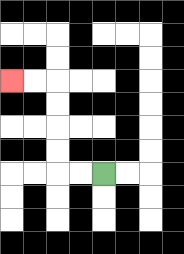{'start': '[4, 7]', 'end': '[0, 3]', 'path_directions': 'L,L,U,U,U,U,L,L', 'path_coordinates': '[[4, 7], [3, 7], [2, 7], [2, 6], [2, 5], [2, 4], [2, 3], [1, 3], [0, 3]]'}